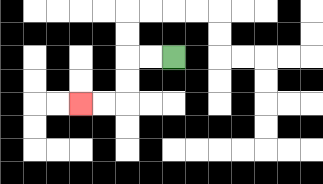{'start': '[7, 2]', 'end': '[3, 4]', 'path_directions': 'L,L,D,D,L,L', 'path_coordinates': '[[7, 2], [6, 2], [5, 2], [5, 3], [5, 4], [4, 4], [3, 4]]'}